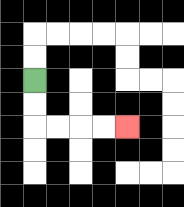{'start': '[1, 3]', 'end': '[5, 5]', 'path_directions': 'D,D,R,R,R,R', 'path_coordinates': '[[1, 3], [1, 4], [1, 5], [2, 5], [3, 5], [4, 5], [5, 5]]'}